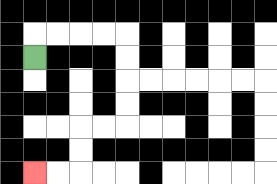{'start': '[1, 2]', 'end': '[1, 7]', 'path_directions': 'U,R,R,R,R,D,D,D,D,L,L,D,D,L,L', 'path_coordinates': '[[1, 2], [1, 1], [2, 1], [3, 1], [4, 1], [5, 1], [5, 2], [5, 3], [5, 4], [5, 5], [4, 5], [3, 5], [3, 6], [3, 7], [2, 7], [1, 7]]'}